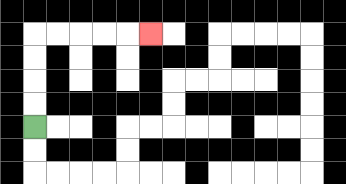{'start': '[1, 5]', 'end': '[6, 1]', 'path_directions': 'U,U,U,U,R,R,R,R,R', 'path_coordinates': '[[1, 5], [1, 4], [1, 3], [1, 2], [1, 1], [2, 1], [3, 1], [4, 1], [5, 1], [6, 1]]'}